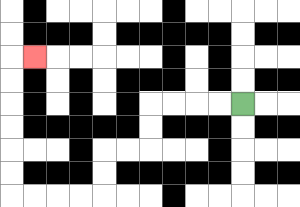{'start': '[10, 4]', 'end': '[1, 2]', 'path_directions': 'L,L,L,L,D,D,L,L,D,D,L,L,L,L,U,U,U,U,U,U,R', 'path_coordinates': '[[10, 4], [9, 4], [8, 4], [7, 4], [6, 4], [6, 5], [6, 6], [5, 6], [4, 6], [4, 7], [4, 8], [3, 8], [2, 8], [1, 8], [0, 8], [0, 7], [0, 6], [0, 5], [0, 4], [0, 3], [0, 2], [1, 2]]'}